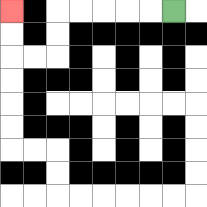{'start': '[7, 0]', 'end': '[0, 0]', 'path_directions': 'L,L,L,L,L,D,D,L,L,U,U', 'path_coordinates': '[[7, 0], [6, 0], [5, 0], [4, 0], [3, 0], [2, 0], [2, 1], [2, 2], [1, 2], [0, 2], [0, 1], [0, 0]]'}